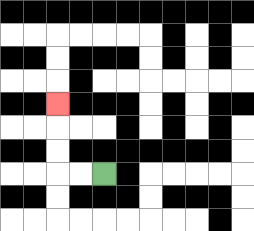{'start': '[4, 7]', 'end': '[2, 4]', 'path_directions': 'L,L,U,U,U', 'path_coordinates': '[[4, 7], [3, 7], [2, 7], [2, 6], [2, 5], [2, 4]]'}